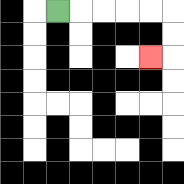{'start': '[2, 0]', 'end': '[6, 2]', 'path_directions': 'R,R,R,R,R,D,D,L', 'path_coordinates': '[[2, 0], [3, 0], [4, 0], [5, 0], [6, 0], [7, 0], [7, 1], [7, 2], [6, 2]]'}